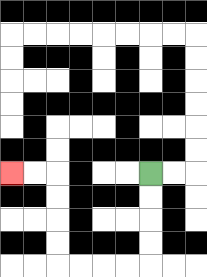{'start': '[6, 7]', 'end': '[0, 7]', 'path_directions': 'D,D,D,D,L,L,L,L,U,U,U,U,L,L', 'path_coordinates': '[[6, 7], [6, 8], [6, 9], [6, 10], [6, 11], [5, 11], [4, 11], [3, 11], [2, 11], [2, 10], [2, 9], [2, 8], [2, 7], [1, 7], [0, 7]]'}